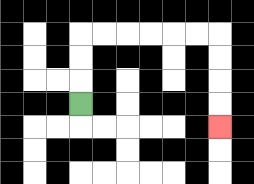{'start': '[3, 4]', 'end': '[9, 5]', 'path_directions': 'U,U,U,R,R,R,R,R,R,D,D,D,D', 'path_coordinates': '[[3, 4], [3, 3], [3, 2], [3, 1], [4, 1], [5, 1], [6, 1], [7, 1], [8, 1], [9, 1], [9, 2], [9, 3], [9, 4], [9, 5]]'}